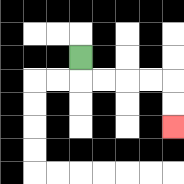{'start': '[3, 2]', 'end': '[7, 5]', 'path_directions': 'D,R,R,R,R,D,D', 'path_coordinates': '[[3, 2], [3, 3], [4, 3], [5, 3], [6, 3], [7, 3], [7, 4], [7, 5]]'}